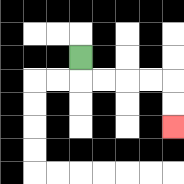{'start': '[3, 2]', 'end': '[7, 5]', 'path_directions': 'D,R,R,R,R,D,D', 'path_coordinates': '[[3, 2], [3, 3], [4, 3], [5, 3], [6, 3], [7, 3], [7, 4], [7, 5]]'}